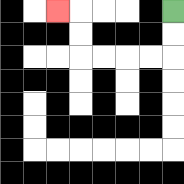{'start': '[7, 0]', 'end': '[2, 0]', 'path_directions': 'D,D,L,L,L,L,U,U,L', 'path_coordinates': '[[7, 0], [7, 1], [7, 2], [6, 2], [5, 2], [4, 2], [3, 2], [3, 1], [3, 0], [2, 0]]'}